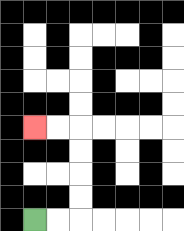{'start': '[1, 9]', 'end': '[1, 5]', 'path_directions': 'R,R,U,U,U,U,L,L', 'path_coordinates': '[[1, 9], [2, 9], [3, 9], [3, 8], [3, 7], [3, 6], [3, 5], [2, 5], [1, 5]]'}